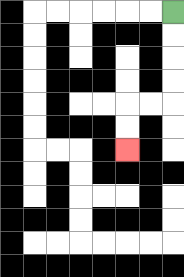{'start': '[7, 0]', 'end': '[5, 6]', 'path_directions': 'D,D,D,D,L,L,D,D', 'path_coordinates': '[[7, 0], [7, 1], [7, 2], [7, 3], [7, 4], [6, 4], [5, 4], [5, 5], [5, 6]]'}